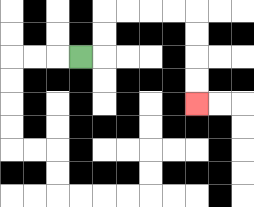{'start': '[3, 2]', 'end': '[8, 4]', 'path_directions': 'R,U,U,R,R,R,R,D,D,D,D', 'path_coordinates': '[[3, 2], [4, 2], [4, 1], [4, 0], [5, 0], [6, 0], [7, 0], [8, 0], [8, 1], [8, 2], [8, 3], [8, 4]]'}